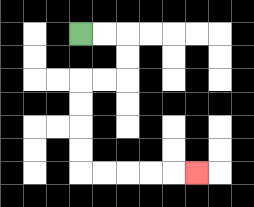{'start': '[3, 1]', 'end': '[8, 7]', 'path_directions': 'R,R,D,D,L,L,D,D,D,D,R,R,R,R,R', 'path_coordinates': '[[3, 1], [4, 1], [5, 1], [5, 2], [5, 3], [4, 3], [3, 3], [3, 4], [3, 5], [3, 6], [3, 7], [4, 7], [5, 7], [6, 7], [7, 7], [8, 7]]'}